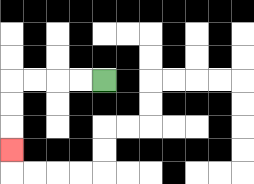{'start': '[4, 3]', 'end': '[0, 6]', 'path_directions': 'L,L,L,L,D,D,D', 'path_coordinates': '[[4, 3], [3, 3], [2, 3], [1, 3], [0, 3], [0, 4], [0, 5], [0, 6]]'}